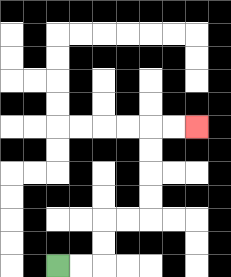{'start': '[2, 11]', 'end': '[8, 5]', 'path_directions': 'R,R,U,U,R,R,U,U,U,U,R,R', 'path_coordinates': '[[2, 11], [3, 11], [4, 11], [4, 10], [4, 9], [5, 9], [6, 9], [6, 8], [6, 7], [6, 6], [6, 5], [7, 5], [8, 5]]'}